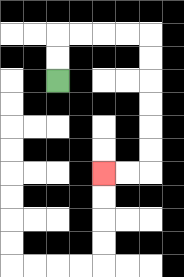{'start': '[2, 3]', 'end': '[4, 7]', 'path_directions': 'U,U,R,R,R,R,D,D,D,D,D,D,L,L', 'path_coordinates': '[[2, 3], [2, 2], [2, 1], [3, 1], [4, 1], [5, 1], [6, 1], [6, 2], [6, 3], [6, 4], [6, 5], [6, 6], [6, 7], [5, 7], [4, 7]]'}